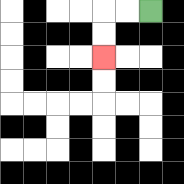{'start': '[6, 0]', 'end': '[4, 2]', 'path_directions': 'L,L,D,D', 'path_coordinates': '[[6, 0], [5, 0], [4, 0], [4, 1], [4, 2]]'}